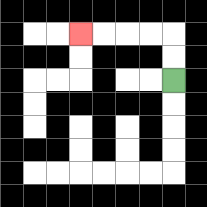{'start': '[7, 3]', 'end': '[3, 1]', 'path_directions': 'U,U,L,L,L,L', 'path_coordinates': '[[7, 3], [7, 2], [7, 1], [6, 1], [5, 1], [4, 1], [3, 1]]'}